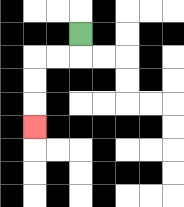{'start': '[3, 1]', 'end': '[1, 5]', 'path_directions': 'D,L,L,D,D,D', 'path_coordinates': '[[3, 1], [3, 2], [2, 2], [1, 2], [1, 3], [1, 4], [1, 5]]'}